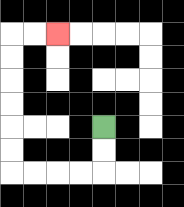{'start': '[4, 5]', 'end': '[2, 1]', 'path_directions': 'D,D,L,L,L,L,U,U,U,U,U,U,R,R', 'path_coordinates': '[[4, 5], [4, 6], [4, 7], [3, 7], [2, 7], [1, 7], [0, 7], [0, 6], [0, 5], [0, 4], [0, 3], [0, 2], [0, 1], [1, 1], [2, 1]]'}